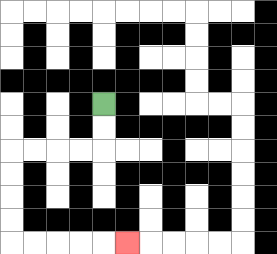{'start': '[4, 4]', 'end': '[5, 10]', 'path_directions': 'D,D,L,L,L,L,D,D,D,D,R,R,R,R,R', 'path_coordinates': '[[4, 4], [4, 5], [4, 6], [3, 6], [2, 6], [1, 6], [0, 6], [0, 7], [0, 8], [0, 9], [0, 10], [1, 10], [2, 10], [3, 10], [4, 10], [5, 10]]'}